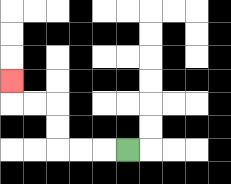{'start': '[5, 6]', 'end': '[0, 3]', 'path_directions': 'L,L,L,U,U,L,L,U', 'path_coordinates': '[[5, 6], [4, 6], [3, 6], [2, 6], [2, 5], [2, 4], [1, 4], [0, 4], [0, 3]]'}